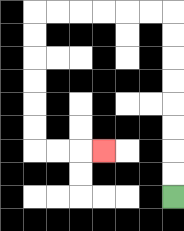{'start': '[7, 8]', 'end': '[4, 6]', 'path_directions': 'U,U,U,U,U,U,U,U,L,L,L,L,L,L,D,D,D,D,D,D,R,R,R', 'path_coordinates': '[[7, 8], [7, 7], [7, 6], [7, 5], [7, 4], [7, 3], [7, 2], [7, 1], [7, 0], [6, 0], [5, 0], [4, 0], [3, 0], [2, 0], [1, 0], [1, 1], [1, 2], [1, 3], [1, 4], [1, 5], [1, 6], [2, 6], [3, 6], [4, 6]]'}